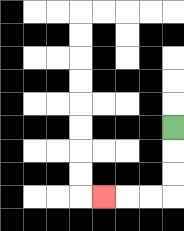{'start': '[7, 5]', 'end': '[4, 8]', 'path_directions': 'D,D,D,L,L,L', 'path_coordinates': '[[7, 5], [7, 6], [7, 7], [7, 8], [6, 8], [5, 8], [4, 8]]'}